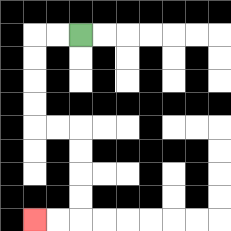{'start': '[3, 1]', 'end': '[1, 9]', 'path_directions': 'L,L,D,D,D,D,R,R,D,D,D,D,L,L', 'path_coordinates': '[[3, 1], [2, 1], [1, 1], [1, 2], [1, 3], [1, 4], [1, 5], [2, 5], [3, 5], [3, 6], [3, 7], [3, 8], [3, 9], [2, 9], [1, 9]]'}